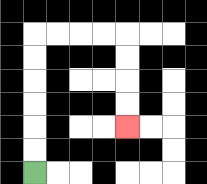{'start': '[1, 7]', 'end': '[5, 5]', 'path_directions': 'U,U,U,U,U,U,R,R,R,R,D,D,D,D', 'path_coordinates': '[[1, 7], [1, 6], [1, 5], [1, 4], [1, 3], [1, 2], [1, 1], [2, 1], [3, 1], [4, 1], [5, 1], [5, 2], [5, 3], [5, 4], [5, 5]]'}